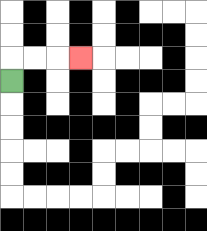{'start': '[0, 3]', 'end': '[3, 2]', 'path_directions': 'U,R,R,R', 'path_coordinates': '[[0, 3], [0, 2], [1, 2], [2, 2], [3, 2]]'}